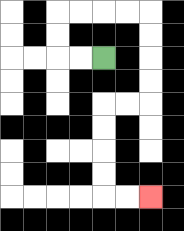{'start': '[4, 2]', 'end': '[6, 8]', 'path_directions': 'L,L,U,U,R,R,R,R,D,D,D,D,L,L,D,D,D,D,R,R', 'path_coordinates': '[[4, 2], [3, 2], [2, 2], [2, 1], [2, 0], [3, 0], [4, 0], [5, 0], [6, 0], [6, 1], [6, 2], [6, 3], [6, 4], [5, 4], [4, 4], [4, 5], [4, 6], [4, 7], [4, 8], [5, 8], [6, 8]]'}